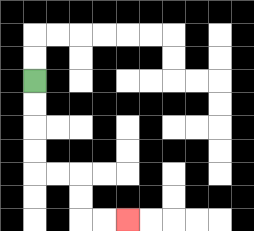{'start': '[1, 3]', 'end': '[5, 9]', 'path_directions': 'D,D,D,D,R,R,D,D,R,R', 'path_coordinates': '[[1, 3], [1, 4], [1, 5], [1, 6], [1, 7], [2, 7], [3, 7], [3, 8], [3, 9], [4, 9], [5, 9]]'}